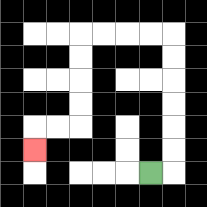{'start': '[6, 7]', 'end': '[1, 6]', 'path_directions': 'R,U,U,U,U,U,U,L,L,L,L,D,D,D,D,L,L,D', 'path_coordinates': '[[6, 7], [7, 7], [7, 6], [7, 5], [7, 4], [7, 3], [7, 2], [7, 1], [6, 1], [5, 1], [4, 1], [3, 1], [3, 2], [3, 3], [3, 4], [3, 5], [2, 5], [1, 5], [1, 6]]'}